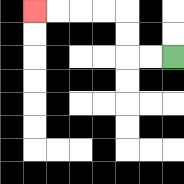{'start': '[7, 2]', 'end': '[1, 0]', 'path_directions': 'L,L,U,U,L,L,L,L', 'path_coordinates': '[[7, 2], [6, 2], [5, 2], [5, 1], [5, 0], [4, 0], [3, 0], [2, 0], [1, 0]]'}